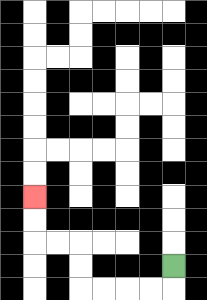{'start': '[7, 11]', 'end': '[1, 8]', 'path_directions': 'D,L,L,L,L,U,U,L,L,U,U', 'path_coordinates': '[[7, 11], [7, 12], [6, 12], [5, 12], [4, 12], [3, 12], [3, 11], [3, 10], [2, 10], [1, 10], [1, 9], [1, 8]]'}